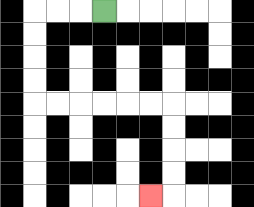{'start': '[4, 0]', 'end': '[6, 8]', 'path_directions': 'L,L,L,D,D,D,D,R,R,R,R,R,R,D,D,D,D,L', 'path_coordinates': '[[4, 0], [3, 0], [2, 0], [1, 0], [1, 1], [1, 2], [1, 3], [1, 4], [2, 4], [3, 4], [4, 4], [5, 4], [6, 4], [7, 4], [7, 5], [7, 6], [7, 7], [7, 8], [6, 8]]'}